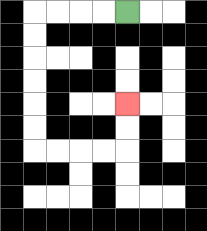{'start': '[5, 0]', 'end': '[5, 4]', 'path_directions': 'L,L,L,L,D,D,D,D,D,D,R,R,R,R,U,U', 'path_coordinates': '[[5, 0], [4, 0], [3, 0], [2, 0], [1, 0], [1, 1], [1, 2], [1, 3], [1, 4], [1, 5], [1, 6], [2, 6], [3, 6], [4, 6], [5, 6], [5, 5], [5, 4]]'}